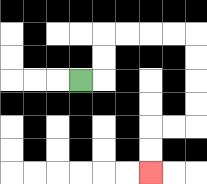{'start': '[3, 3]', 'end': '[6, 7]', 'path_directions': 'R,U,U,R,R,R,R,D,D,D,D,L,L,D,D', 'path_coordinates': '[[3, 3], [4, 3], [4, 2], [4, 1], [5, 1], [6, 1], [7, 1], [8, 1], [8, 2], [8, 3], [8, 4], [8, 5], [7, 5], [6, 5], [6, 6], [6, 7]]'}